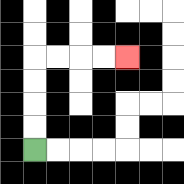{'start': '[1, 6]', 'end': '[5, 2]', 'path_directions': 'U,U,U,U,R,R,R,R', 'path_coordinates': '[[1, 6], [1, 5], [1, 4], [1, 3], [1, 2], [2, 2], [3, 2], [4, 2], [5, 2]]'}